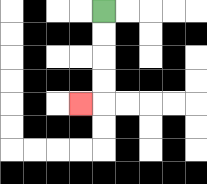{'start': '[4, 0]', 'end': '[3, 4]', 'path_directions': 'D,D,D,D,L', 'path_coordinates': '[[4, 0], [4, 1], [4, 2], [4, 3], [4, 4], [3, 4]]'}